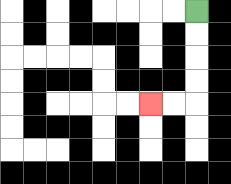{'start': '[8, 0]', 'end': '[6, 4]', 'path_directions': 'D,D,D,D,L,L', 'path_coordinates': '[[8, 0], [8, 1], [8, 2], [8, 3], [8, 4], [7, 4], [6, 4]]'}